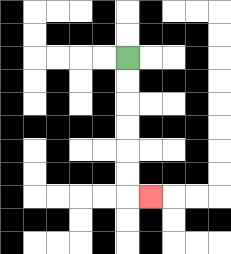{'start': '[5, 2]', 'end': '[6, 8]', 'path_directions': 'D,D,D,D,D,D,R', 'path_coordinates': '[[5, 2], [5, 3], [5, 4], [5, 5], [5, 6], [5, 7], [5, 8], [6, 8]]'}